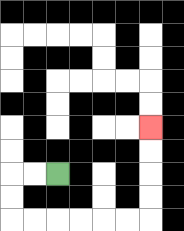{'start': '[2, 7]', 'end': '[6, 5]', 'path_directions': 'L,L,D,D,R,R,R,R,R,R,U,U,U,U', 'path_coordinates': '[[2, 7], [1, 7], [0, 7], [0, 8], [0, 9], [1, 9], [2, 9], [3, 9], [4, 9], [5, 9], [6, 9], [6, 8], [6, 7], [6, 6], [6, 5]]'}